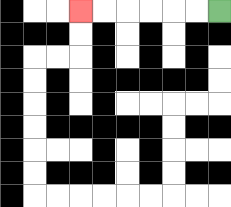{'start': '[9, 0]', 'end': '[3, 0]', 'path_directions': 'L,L,L,L,L,L', 'path_coordinates': '[[9, 0], [8, 0], [7, 0], [6, 0], [5, 0], [4, 0], [3, 0]]'}